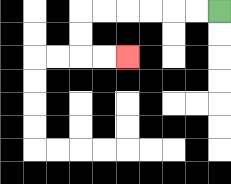{'start': '[9, 0]', 'end': '[5, 2]', 'path_directions': 'L,L,L,L,L,L,D,D,R,R', 'path_coordinates': '[[9, 0], [8, 0], [7, 0], [6, 0], [5, 0], [4, 0], [3, 0], [3, 1], [3, 2], [4, 2], [5, 2]]'}